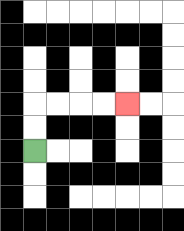{'start': '[1, 6]', 'end': '[5, 4]', 'path_directions': 'U,U,R,R,R,R', 'path_coordinates': '[[1, 6], [1, 5], [1, 4], [2, 4], [3, 4], [4, 4], [5, 4]]'}